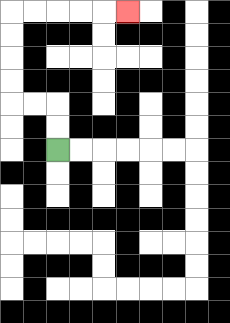{'start': '[2, 6]', 'end': '[5, 0]', 'path_directions': 'U,U,L,L,U,U,U,U,R,R,R,R,R', 'path_coordinates': '[[2, 6], [2, 5], [2, 4], [1, 4], [0, 4], [0, 3], [0, 2], [0, 1], [0, 0], [1, 0], [2, 0], [3, 0], [4, 0], [5, 0]]'}